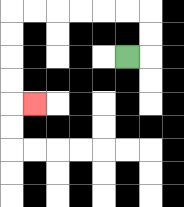{'start': '[5, 2]', 'end': '[1, 4]', 'path_directions': 'R,U,U,L,L,L,L,L,L,D,D,D,D,R', 'path_coordinates': '[[5, 2], [6, 2], [6, 1], [6, 0], [5, 0], [4, 0], [3, 0], [2, 0], [1, 0], [0, 0], [0, 1], [0, 2], [0, 3], [0, 4], [1, 4]]'}